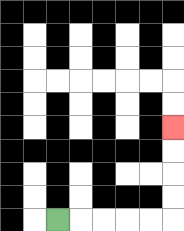{'start': '[2, 9]', 'end': '[7, 5]', 'path_directions': 'R,R,R,R,R,U,U,U,U', 'path_coordinates': '[[2, 9], [3, 9], [4, 9], [5, 9], [6, 9], [7, 9], [7, 8], [7, 7], [7, 6], [7, 5]]'}